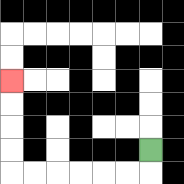{'start': '[6, 6]', 'end': '[0, 3]', 'path_directions': 'D,L,L,L,L,L,L,U,U,U,U', 'path_coordinates': '[[6, 6], [6, 7], [5, 7], [4, 7], [3, 7], [2, 7], [1, 7], [0, 7], [0, 6], [0, 5], [0, 4], [0, 3]]'}